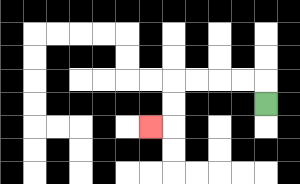{'start': '[11, 4]', 'end': '[6, 5]', 'path_directions': 'U,L,L,L,L,D,D,L', 'path_coordinates': '[[11, 4], [11, 3], [10, 3], [9, 3], [8, 3], [7, 3], [7, 4], [7, 5], [6, 5]]'}